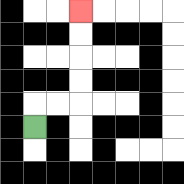{'start': '[1, 5]', 'end': '[3, 0]', 'path_directions': 'U,R,R,U,U,U,U', 'path_coordinates': '[[1, 5], [1, 4], [2, 4], [3, 4], [3, 3], [3, 2], [3, 1], [3, 0]]'}